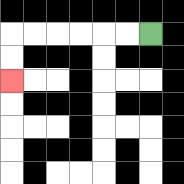{'start': '[6, 1]', 'end': '[0, 3]', 'path_directions': 'L,L,L,L,L,L,D,D', 'path_coordinates': '[[6, 1], [5, 1], [4, 1], [3, 1], [2, 1], [1, 1], [0, 1], [0, 2], [0, 3]]'}